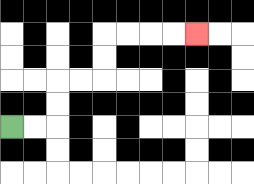{'start': '[0, 5]', 'end': '[8, 1]', 'path_directions': 'R,R,U,U,R,R,U,U,R,R,R,R', 'path_coordinates': '[[0, 5], [1, 5], [2, 5], [2, 4], [2, 3], [3, 3], [4, 3], [4, 2], [4, 1], [5, 1], [6, 1], [7, 1], [8, 1]]'}